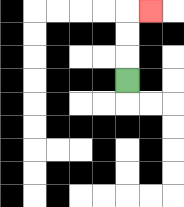{'start': '[5, 3]', 'end': '[6, 0]', 'path_directions': 'U,U,U,R', 'path_coordinates': '[[5, 3], [5, 2], [5, 1], [5, 0], [6, 0]]'}